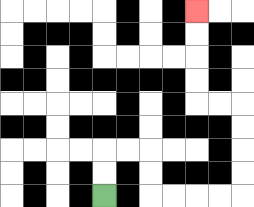{'start': '[4, 8]', 'end': '[8, 0]', 'path_directions': 'U,U,R,R,D,D,R,R,R,R,U,U,U,U,L,L,U,U,U,U', 'path_coordinates': '[[4, 8], [4, 7], [4, 6], [5, 6], [6, 6], [6, 7], [6, 8], [7, 8], [8, 8], [9, 8], [10, 8], [10, 7], [10, 6], [10, 5], [10, 4], [9, 4], [8, 4], [8, 3], [8, 2], [8, 1], [8, 0]]'}